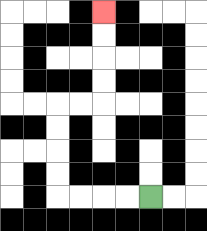{'start': '[6, 8]', 'end': '[4, 0]', 'path_directions': 'L,L,L,L,U,U,U,U,R,R,U,U,U,U', 'path_coordinates': '[[6, 8], [5, 8], [4, 8], [3, 8], [2, 8], [2, 7], [2, 6], [2, 5], [2, 4], [3, 4], [4, 4], [4, 3], [4, 2], [4, 1], [4, 0]]'}